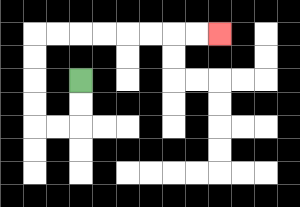{'start': '[3, 3]', 'end': '[9, 1]', 'path_directions': 'D,D,L,L,U,U,U,U,R,R,R,R,R,R,R,R', 'path_coordinates': '[[3, 3], [3, 4], [3, 5], [2, 5], [1, 5], [1, 4], [1, 3], [1, 2], [1, 1], [2, 1], [3, 1], [4, 1], [5, 1], [6, 1], [7, 1], [8, 1], [9, 1]]'}